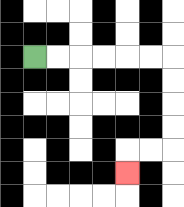{'start': '[1, 2]', 'end': '[5, 7]', 'path_directions': 'R,R,R,R,R,R,D,D,D,D,L,L,D', 'path_coordinates': '[[1, 2], [2, 2], [3, 2], [4, 2], [5, 2], [6, 2], [7, 2], [7, 3], [7, 4], [7, 5], [7, 6], [6, 6], [5, 6], [5, 7]]'}